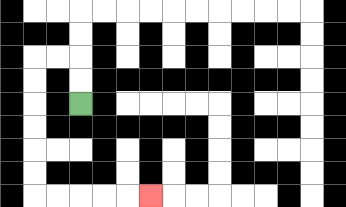{'start': '[3, 4]', 'end': '[6, 8]', 'path_directions': 'U,U,L,L,D,D,D,D,D,D,R,R,R,R,R', 'path_coordinates': '[[3, 4], [3, 3], [3, 2], [2, 2], [1, 2], [1, 3], [1, 4], [1, 5], [1, 6], [1, 7], [1, 8], [2, 8], [3, 8], [4, 8], [5, 8], [6, 8]]'}